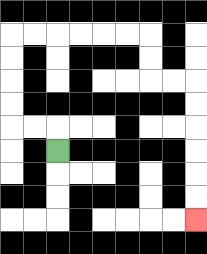{'start': '[2, 6]', 'end': '[8, 9]', 'path_directions': 'U,L,L,U,U,U,U,R,R,R,R,R,R,D,D,R,R,D,D,D,D,D,D', 'path_coordinates': '[[2, 6], [2, 5], [1, 5], [0, 5], [0, 4], [0, 3], [0, 2], [0, 1], [1, 1], [2, 1], [3, 1], [4, 1], [5, 1], [6, 1], [6, 2], [6, 3], [7, 3], [8, 3], [8, 4], [8, 5], [8, 6], [8, 7], [8, 8], [8, 9]]'}